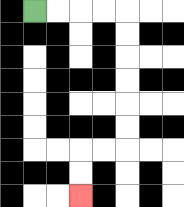{'start': '[1, 0]', 'end': '[3, 8]', 'path_directions': 'R,R,R,R,D,D,D,D,D,D,L,L,D,D', 'path_coordinates': '[[1, 0], [2, 0], [3, 0], [4, 0], [5, 0], [5, 1], [5, 2], [5, 3], [5, 4], [5, 5], [5, 6], [4, 6], [3, 6], [3, 7], [3, 8]]'}